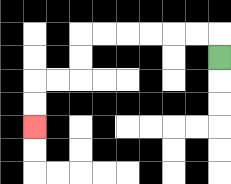{'start': '[9, 2]', 'end': '[1, 5]', 'path_directions': 'U,L,L,L,L,L,L,D,D,L,L,D,D', 'path_coordinates': '[[9, 2], [9, 1], [8, 1], [7, 1], [6, 1], [5, 1], [4, 1], [3, 1], [3, 2], [3, 3], [2, 3], [1, 3], [1, 4], [1, 5]]'}